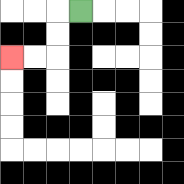{'start': '[3, 0]', 'end': '[0, 2]', 'path_directions': 'L,D,D,L,L', 'path_coordinates': '[[3, 0], [2, 0], [2, 1], [2, 2], [1, 2], [0, 2]]'}